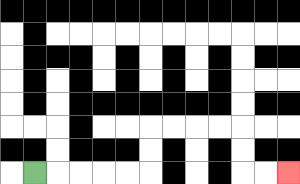{'start': '[1, 7]', 'end': '[12, 7]', 'path_directions': 'R,R,R,R,R,U,U,R,R,R,R,D,D,R,R', 'path_coordinates': '[[1, 7], [2, 7], [3, 7], [4, 7], [5, 7], [6, 7], [6, 6], [6, 5], [7, 5], [8, 5], [9, 5], [10, 5], [10, 6], [10, 7], [11, 7], [12, 7]]'}